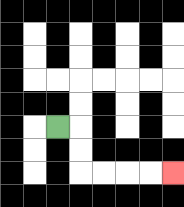{'start': '[2, 5]', 'end': '[7, 7]', 'path_directions': 'R,D,D,R,R,R,R', 'path_coordinates': '[[2, 5], [3, 5], [3, 6], [3, 7], [4, 7], [5, 7], [6, 7], [7, 7]]'}